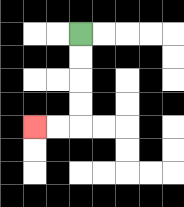{'start': '[3, 1]', 'end': '[1, 5]', 'path_directions': 'D,D,D,D,L,L', 'path_coordinates': '[[3, 1], [3, 2], [3, 3], [3, 4], [3, 5], [2, 5], [1, 5]]'}